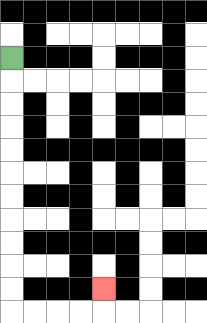{'start': '[0, 2]', 'end': '[4, 12]', 'path_directions': 'D,D,D,D,D,D,D,D,D,D,D,R,R,R,R,U', 'path_coordinates': '[[0, 2], [0, 3], [0, 4], [0, 5], [0, 6], [0, 7], [0, 8], [0, 9], [0, 10], [0, 11], [0, 12], [0, 13], [1, 13], [2, 13], [3, 13], [4, 13], [4, 12]]'}